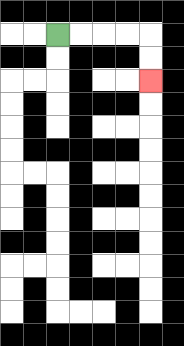{'start': '[2, 1]', 'end': '[6, 3]', 'path_directions': 'R,R,R,R,D,D', 'path_coordinates': '[[2, 1], [3, 1], [4, 1], [5, 1], [6, 1], [6, 2], [6, 3]]'}